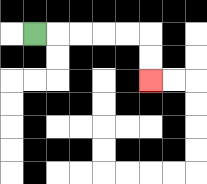{'start': '[1, 1]', 'end': '[6, 3]', 'path_directions': 'R,R,R,R,R,D,D', 'path_coordinates': '[[1, 1], [2, 1], [3, 1], [4, 1], [5, 1], [6, 1], [6, 2], [6, 3]]'}